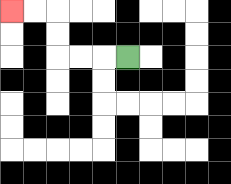{'start': '[5, 2]', 'end': '[0, 0]', 'path_directions': 'L,L,L,U,U,L,L', 'path_coordinates': '[[5, 2], [4, 2], [3, 2], [2, 2], [2, 1], [2, 0], [1, 0], [0, 0]]'}